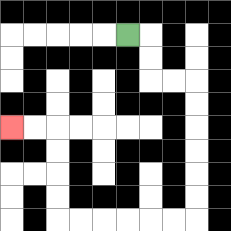{'start': '[5, 1]', 'end': '[0, 5]', 'path_directions': 'R,D,D,R,R,D,D,D,D,D,D,L,L,L,L,L,L,U,U,U,U,L,L', 'path_coordinates': '[[5, 1], [6, 1], [6, 2], [6, 3], [7, 3], [8, 3], [8, 4], [8, 5], [8, 6], [8, 7], [8, 8], [8, 9], [7, 9], [6, 9], [5, 9], [4, 9], [3, 9], [2, 9], [2, 8], [2, 7], [2, 6], [2, 5], [1, 5], [0, 5]]'}